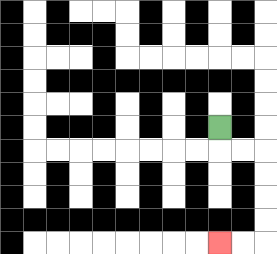{'start': '[9, 5]', 'end': '[9, 10]', 'path_directions': 'D,R,R,D,D,D,D,L,L', 'path_coordinates': '[[9, 5], [9, 6], [10, 6], [11, 6], [11, 7], [11, 8], [11, 9], [11, 10], [10, 10], [9, 10]]'}